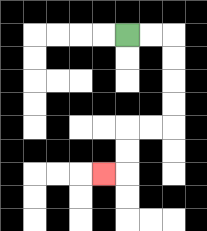{'start': '[5, 1]', 'end': '[4, 7]', 'path_directions': 'R,R,D,D,D,D,L,L,D,D,L', 'path_coordinates': '[[5, 1], [6, 1], [7, 1], [7, 2], [7, 3], [7, 4], [7, 5], [6, 5], [5, 5], [5, 6], [5, 7], [4, 7]]'}